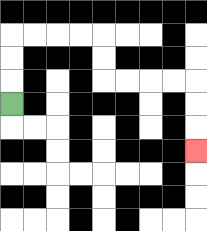{'start': '[0, 4]', 'end': '[8, 6]', 'path_directions': 'U,U,U,R,R,R,R,D,D,R,R,R,R,D,D,D', 'path_coordinates': '[[0, 4], [0, 3], [0, 2], [0, 1], [1, 1], [2, 1], [3, 1], [4, 1], [4, 2], [4, 3], [5, 3], [6, 3], [7, 3], [8, 3], [8, 4], [8, 5], [8, 6]]'}